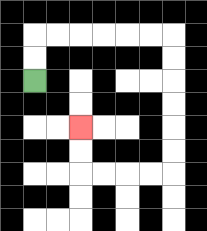{'start': '[1, 3]', 'end': '[3, 5]', 'path_directions': 'U,U,R,R,R,R,R,R,D,D,D,D,D,D,L,L,L,L,U,U', 'path_coordinates': '[[1, 3], [1, 2], [1, 1], [2, 1], [3, 1], [4, 1], [5, 1], [6, 1], [7, 1], [7, 2], [7, 3], [7, 4], [7, 5], [7, 6], [7, 7], [6, 7], [5, 7], [4, 7], [3, 7], [3, 6], [3, 5]]'}